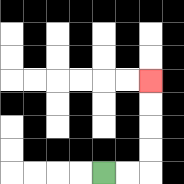{'start': '[4, 7]', 'end': '[6, 3]', 'path_directions': 'R,R,U,U,U,U', 'path_coordinates': '[[4, 7], [5, 7], [6, 7], [6, 6], [6, 5], [6, 4], [6, 3]]'}